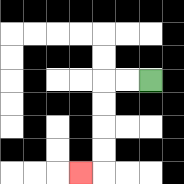{'start': '[6, 3]', 'end': '[3, 7]', 'path_directions': 'L,L,D,D,D,D,L', 'path_coordinates': '[[6, 3], [5, 3], [4, 3], [4, 4], [4, 5], [4, 6], [4, 7], [3, 7]]'}